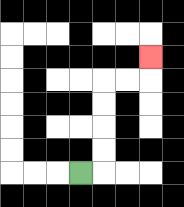{'start': '[3, 7]', 'end': '[6, 2]', 'path_directions': 'R,U,U,U,U,R,R,U', 'path_coordinates': '[[3, 7], [4, 7], [4, 6], [4, 5], [4, 4], [4, 3], [5, 3], [6, 3], [6, 2]]'}